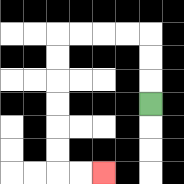{'start': '[6, 4]', 'end': '[4, 7]', 'path_directions': 'U,U,U,L,L,L,L,D,D,D,D,D,D,R,R', 'path_coordinates': '[[6, 4], [6, 3], [6, 2], [6, 1], [5, 1], [4, 1], [3, 1], [2, 1], [2, 2], [2, 3], [2, 4], [2, 5], [2, 6], [2, 7], [3, 7], [4, 7]]'}